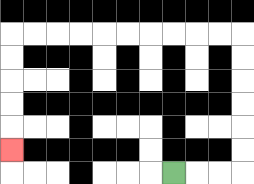{'start': '[7, 7]', 'end': '[0, 6]', 'path_directions': 'R,R,R,U,U,U,U,U,U,L,L,L,L,L,L,L,L,L,L,D,D,D,D,D', 'path_coordinates': '[[7, 7], [8, 7], [9, 7], [10, 7], [10, 6], [10, 5], [10, 4], [10, 3], [10, 2], [10, 1], [9, 1], [8, 1], [7, 1], [6, 1], [5, 1], [4, 1], [3, 1], [2, 1], [1, 1], [0, 1], [0, 2], [0, 3], [0, 4], [0, 5], [0, 6]]'}